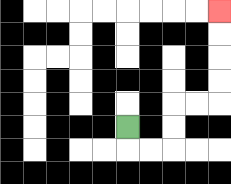{'start': '[5, 5]', 'end': '[9, 0]', 'path_directions': 'D,R,R,U,U,R,R,U,U,U,U', 'path_coordinates': '[[5, 5], [5, 6], [6, 6], [7, 6], [7, 5], [7, 4], [8, 4], [9, 4], [9, 3], [9, 2], [9, 1], [9, 0]]'}